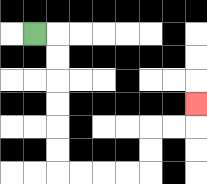{'start': '[1, 1]', 'end': '[8, 4]', 'path_directions': 'R,D,D,D,D,D,D,R,R,R,R,U,U,R,R,U', 'path_coordinates': '[[1, 1], [2, 1], [2, 2], [2, 3], [2, 4], [2, 5], [2, 6], [2, 7], [3, 7], [4, 7], [5, 7], [6, 7], [6, 6], [6, 5], [7, 5], [8, 5], [8, 4]]'}